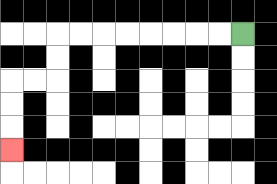{'start': '[10, 1]', 'end': '[0, 6]', 'path_directions': 'L,L,L,L,L,L,L,L,D,D,L,L,D,D,D', 'path_coordinates': '[[10, 1], [9, 1], [8, 1], [7, 1], [6, 1], [5, 1], [4, 1], [3, 1], [2, 1], [2, 2], [2, 3], [1, 3], [0, 3], [0, 4], [0, 5], [0, 6]]'}